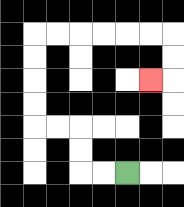{'start': '[5, 7]', 'end': '[6, 3]', 'path_directions': 'L,L,U,U,L,L,U,U,U,U,R,R,R,R,R,R,D,D,L', 'path_coordinates': '[[5, 7], [4, 7], [3, 7], [3, 6], [3, 5], [2, 5], [1, 5], [1, 4], [1, 3], [1, 2], [1, 1], [2, 1], [3, 1], [4, 1], [5, 1], [6, 1], [7, 1], [7, 2], [7, 3], [6, 3]]'}